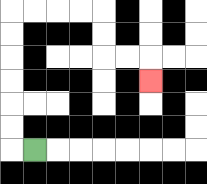{'start': '[1, 6]', 'end': '[6, 3]', 'path_directions': 'L,U,U,U,U,U,U,R,R,R,R,D,D,R,R,D', 'path_coordinates': '[[1, 6], [0, 6], [0, 5], [0, 4], [0, 3], [0, 2], [0, 1], [0, 0], [1, 0], [2, 0], [3, 0], [4, 0], [4, 1], [4, 2], [5, 2], [6, 2], [6, 3]]'}